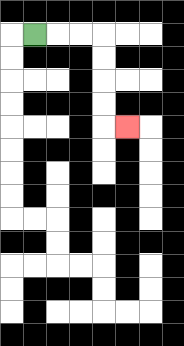{'start': '[1, 1]', 'end': '[5, 5]', 'path_directions': 'R,R,R,D,D,D,D,R', 'path_coordinates': '[[1, 1], [2, 1], [3, 1], [4, 1], [4, 2], [4, 3], [4, 4], [4, 5], [5, 5]]'}